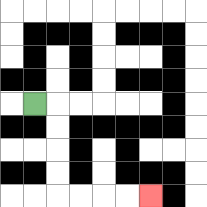{'start': '[1, 4]', 'end': '[6, 8]', 'path_directions': 'R,D,D,D,D,R,R,R,R', 'path_coordinates': '[[1, 4], [2, 4], [2, 5], [2, 6], [2, 7], [2, 8], [3, 8], [4, 8], [5, 8], [6, 8]]'}